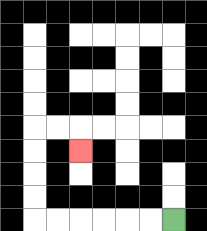{'start': '[7, 9]', 'end': '[3, 6]', 'path_directions': 'L,L,L,L,L,L,U,U,U,U,R,R,D', 'path_coordinates': '[[7, 9], [6, 9], [5, 9], [4, 9], [3, 9], [2, 9], [1, 9], [1, 8], [1, 7], [1, 6], [1, 5], [2, 5], [3, 5], [3, 6]]'}